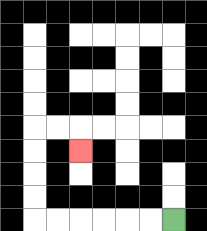{'start': '[7, 9]', 'end': '[3, 6]', 'path_directions': 'L,L,L,L,L,L,U,U,U,U,R,R,D', 'path_coordinates': '[[7, 9], [6, 9], [5, 9], [4, 9], [3, 9], [2, 9], [1, 9], [1, 8], [1, 7], [1, 6], [1, 5], [2, 5], [3, 5], [3, 6]]'}